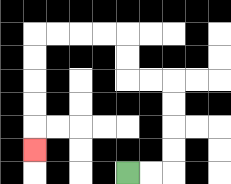{'start': '[5, 7]', 'end': '[1, 6]', 'path_directions': 'R,R,U,U,U,U,L,L,U,U,L,L,L,L,D,D,D,D,D', 'path_coordinates': '[[5, 7], [6, 7], [7, 7], [7, 6], [7, 5], [7, 4], [7, 3], [6, 3], [5, 3], [5, 2], [5, 1], [4, 1], [3, 1], [2, 1], [1, 1], [1, 2], [1, 3], [1, 4], [1, 5], [1, 6]]'}